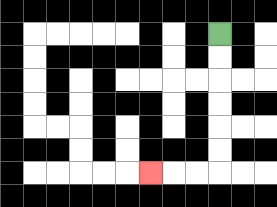{'start': '[9, 1]', 'end': '[6, 7]', 'path_directions': 'D,D,D,D,D,D,L,L,L', 'path_coordinates': '[[9, 1], [9, 2], [9, 3], [9, 4], [9, 5], [9, 6], [9, 7], [8, 7], [7, 7], [6, 7]]'}